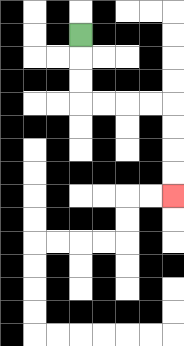{'start': '[3, 1]', 'end': '[7, 8]', 'path_directions': 'D,D,D,R,R,R,R,D,D,D,D', 'path_coordinates': '[[3, 1], [3, 2], [3, 3], [3, 4], [4, 4], [5, 4], [6, 4], [7, 4], [7, 5], [7, 6], [7, 7], [7, 8]]'}